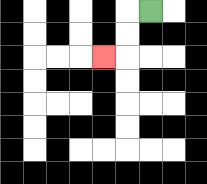{'start': '[6, 0]', 'end': '[4, 2]', 'path_directions': 'L,D,D,L', 'path_coordinates': '[[6, 0], [5, 0], [5, 1], [5, 2], [4, 2]]'}